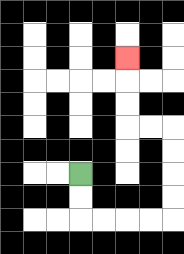{'start': '[3, 7]', 'end': '[5, 2]', 'path_directions': 'D,D,R,R,R,R,U,U,U,U,L,L,U,U,U', 'path_coordinates': '[[3, 7], [3, 8], [3, 9], [4, 9], [5, 9], [6, 9], [7, 9], [7, 8], [7, 7], [7, 6], [7, 5], [6, 5], [5, 5], [5, 4], [5, 3], [5, 2]]'}